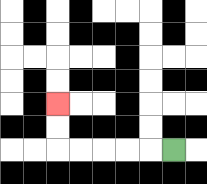{'start': '[7, 6]', 'end': '[2, 4]', 'path_directions': 'L,L,L,L,L,U,U', 'path_coordinates': '[[7, 6], [6, 6], [5, 6], [4, 6], [3, 6], [2, 6], [2, 5], [2, 4]]'}